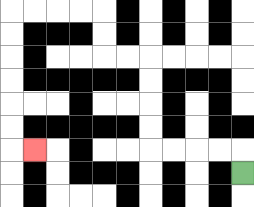{'start': '[10, 7]', 'end': '[1, 6]', 'path_directions': 'U,L,L,L,L,U,U,U,U,L,L,U,U,L,L,L,L,D,D,D,D,D,D,R', 'path_coordinates': '[[10, 7], [10, 6], [9, 6], [8, 6], [7, 6], [6, 6], [6, 5], [6, 4], [6, 3], [6, 2], [5, 2], [4, 2], [4, 1], [4, 0], [3, 0], [2, 0], [1, 0], [0, 0], [0, 1], [0, 2], [0, 3], [0, 4], [0, 5], [0, 6], [1, 6]]'}